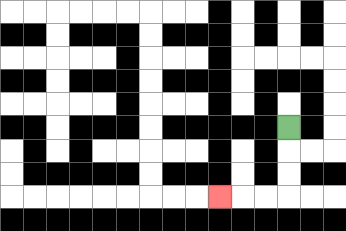{'start': '[12, 5]', 'end': '[9, 8]', 'path_directions': 'D,D,D,L,L,L', 'path_coordinates': '[[12, 5], [12, 6], [12, 7], [12, 8], [11, 8], [10, 8], [9, 8]]'}